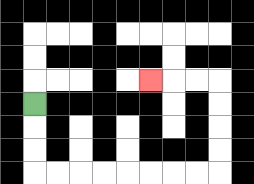{'start': '[1, 4]', 'end': '[6, 3]', 'path_directions': 'D,D,D,R,R,R,R,R,R,R,R,U,U,U,U,L,L,L', 'path_coordinates': '[[1, 4], [1, 5], [1, 6], [1, 7], [2, 7], [3, 7], [4, 7], [5, 7], [6, 7], [7, 7], [8, 7], [9, 7], [9, 6], [9, 5], [9, 4], [9, 3], [8, 3], [7, 3], [6, 3]]'}